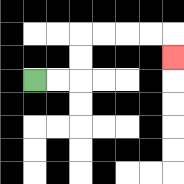{'start': '[1, 3]', 'end': '[7, 2]', 'path_directions': 'R,R,U,U,R,R,R,R,D', 'path_coordinates': '[[1, 3], [2, 3], [3, 3], [3, 2], [3, 1], [4, 1], [5, 1], [6, 1], [7, 1], [7, 2]]'}